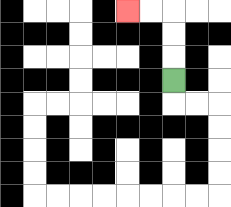{'start': '[7, 3]', 'end': '[5, 0]', 'path_directions': 'U,U,U,L,L', 'path_coordinates': '[[7, 3], [7, 2], [7, 1], [7, 0], [6, 0], [5, 0]]'}